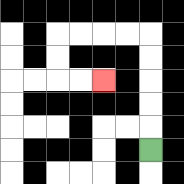{'start': '[6, 6]', 'end': '[4, 3]', 'path_directions': 'U,U,U,U,U,L,L,L,L,D,D,R,R', 'path_coordinates': '[[6, 6], [6, 5], [6, 4], [6, 3], [6, 2], [6, 1], [5, 1], [4, 1], [3, 1], [2, 1], [2, 2], [2, 3], [3, 3], [4, 3]]'}